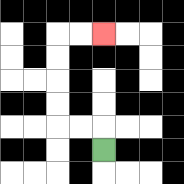{'start': '[4, 6]', 'end': '[4, 1]', 'path_directions': 'U,L,L,U,U,U,U,R,R', 'path_coordinates': '[[4, 6], [4, 5], [3, 5], [2, 5], [2, 4], [2, 3], [2, 2], [2, 1], [3, 1], [4, 1]]'}